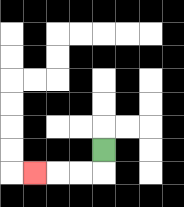{'start': '[4, 6]', 'end': '[1, 7]', 'path_directions': 'D,L,L,L', 'path_coordinates': '[[4, 6], [4, 7], [3, 7], [2, 7], [1, 7]]'}